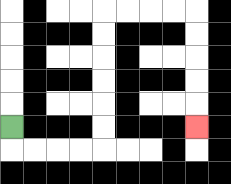{'start': '[0, 5]', 'end': '[8, 5]', 'path_directions': 'D,R,R,R,R,U,U,U,U,U,U,R,R,R,R,D,D,D,D,D', 'path_coordinates': '[[0, 5], [0, 6], [1, 6], [2, 6], [3, 6], [4, 6], [4, 5], [4, 4], [4, 3], [4, 2], [4, 1], [4, 0], [5, 0], [6, 0], [7, 0], [8, 0], [8, 1], [8, 2], [8, 3], [8, 4], [8, 5]]'}